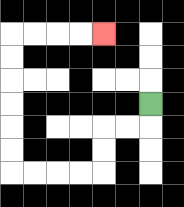{'start': '[6, 4]', 'end': '[4, 1]', 'path_directions': 'D,L,L,D,D,L,L,L,L,U,U,U,U,U,U,R,R,R,R', 'path_coordinates': '[[6, 4], [6, 5], [5, 5], [4, 5], [4, 6], [4, 7], [3, 7], [2, 7], [1, 7], [0, 7], [0, 6], [0, 5], [0, 4], [0, 3], [0, 2], [0, 1], [1, 1], [2, 1], [3, 1], [4, 1]]'}